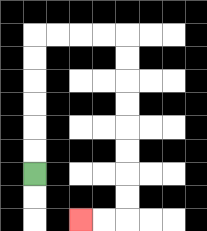{'start': '[1, 7]', 'end': '[3, 9]', 'path_directions': 'U,U,U,U,U,U,R,R,R,R,D,D,D,D,D,D,D,D,L,L', 'path_coordinates': '[[1, 7], [1, 6], [1, 5], [1, 4], [1, 3], [1, 2], [1, 1], [2, 1], [3, 1], [4, 1], [5, 1], [5, 2], [5, 3], [5, 4], [5, 5], [5, 6], [5, 7], [5, 8], [5, 9], [4, 9], [3, 9]]'}